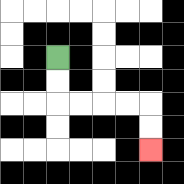{'start': '[2, 2]', 'end': '[6, 6]', 'path_directions': 'D,D,R,R,R,R,D,D', 'path_coordinates': '[[2, 2], [2, 3], [2, 4], [3, 4], [4, 4], [5, 4], [6, 4], [6, 5], [6, 6]]'}